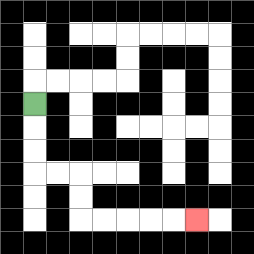{'start': '[1, 4]', 'end': '[8, 9]', 'path_directions': 'D,D,D,R,R,D,D,R,R,R,R,R', 'path_coordinates': '[[1, 4], [1, 5], [1, 6], [1, 7], [2, 7], [3, 7], [3, 8], [3, 9], [4, 9], [5, 9], [6, 9], [7, 9], [8, 9]]'}